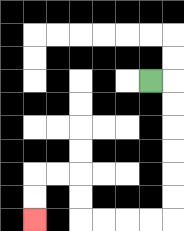{'start': '[6, 3]', 'end': '[1, 9]', 'path_directions': 'R,D,D,D,D,D,D,L,L,L,L,U,U,L,L,D,D', 'path_coordinates': '[[6, 3], [7, 3], [7, 4], [7, 5], [7, 6], [7, 7], [7, 8], [7, 9], [6, 9], [5, 9], [4, 9], [3, 9], [3, 8], [3, 7], [2, 7], [1, 7], [1, 8], [1, 9]]'}